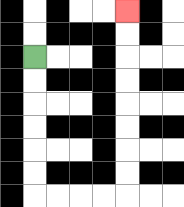{'start': '[1, 2]', 'end': '[5, 0]', 'path_directions': 'D,D,D,D,D,D,R,R,R,R,U,U,U,U,U,U,U,U', 'path_coordinates': '[[1, 2], [1, 3], [1, 4], [1, 5], [1, 6], [1, 7], [1, 8], [2, 8], [3, 8], [4, 8], [5, 8], [5, 7], [5, 6], [5, 5], [5, 4], [5, 3], [5, 2], [5, 1], [5, 0]]'}